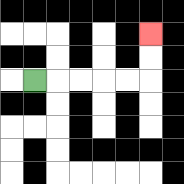{'start': '[1, 3]', 'end': '[6, 1]', 'path_directions': 'R,R,R,R,R,U,U', 'path_coordinates': '[[1, 3], [2, 3], [3, 3], [4, 3], [5, 3], [6, 3], [6, 2], [6, 1]]'}